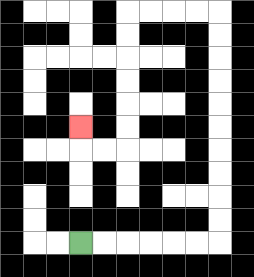{'start': '[3, 10]', 'end': '[3, 5]', 'path_directions': 'R,R,R,R,R,R,U,U,U,U,U,U,U,U,U,U,L,L,L,L,D,D,D,D,D,D,L,L,U', 'path_coordinates': '[[3, 10], [4, 10], [5, 10], [6, 10], [7, 10], [8, 10], [9, 10], [9, 9], [9, 8], [9, 7], [9, 6], [9, 5], [9, 4], [9, 3], [9, 2], [9, 1], [9, 0], [8, 0], [7, 0], [6, 0], [5, 0], [5, 1], [5, 2], [5, 3], [5, 4], [5, 5], [5, 6], [4, 6], [3, 6], [3, 5]]'}